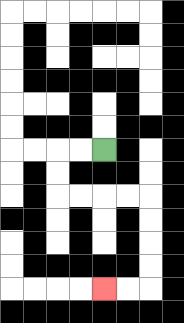{'start': '[4, 6]', 'end': '[4, 12]', 'path_directions': 'L,L,D,D,R,R,R,R,D,D,D,D,L,L', 'path_coordinates': '[[4, 6], [3, 6], [2, 6], [2, 7], [2, 8], [3, 8], [4, 8], [5, 8], [6, 8], [6, 9], [6, 10], [6, 11], [6, 12], [5, 12], [4, 12]]'}